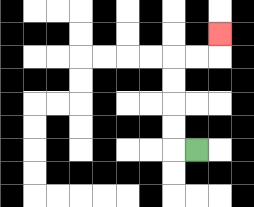{'start': '[8, 6]', 'end': '[9, 1]', 'path_directions': 'L,U,U,U,U,R,R,U', 'path_coordinates': '[[8, 6], [7, 6], [7, 5], [7, 4], [7, 3], [7, 2], [8, 2], [9, 2], [9, 1]]'}